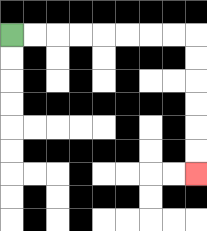{'start': '[0, 1]', 'end': '[8, 7]', 'path_directions': 'R,R,R,R,R,R,R,R,D,D,D,D,D,D', 'path_coordinates': '[[0, 1], [1, 1], [2, 1], [3, 1], [4, 1], [5, 1], [6, 1], [7, 1], [8, 1], [8, 2], [8, 3], [8, 4], [8, 5], [8, 6], [8, 7]]'}